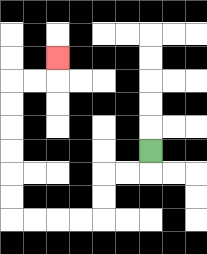{'start': '[6, 6]', 'end': '[2, 2]', 'path_directions': 'D,L,L,D,D,L,L,L,L,U,U,U,U,U,U,R,R,U', 'path_coordinates': '[[6, 6], [6, 7], [5, 7], [4, 7], [4, 8], [4, 9], [3, 9], [2, 9], [1, 9], [0, 9], [0, 8], [0, 7], [0, 6], [0, 5], [0, 4], [0, 3], [1, 3], [2, 3], [2, 2]]'}